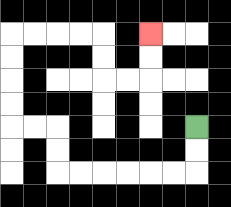{'start': '[8, 5]', 'end': '[6, 1]', 'path_directions': 'D,D,L,L,L,L,L,L,U,U,L,L,U,U,U,U,R,R,R,R,D,D,R,R,U,U', 'path_coordinates': '[[8, 5], [8, 6], [8, 7], [7, 7], [6, 7], [5, 7], [4, 7], [3, 7], [2, 7], [2, 6], [2, 5], [1, 5], [0, 5], [0, 4], [0, 3], [0, 2], [0, 1], [1, 1], [2, 1], [3, 1], [4, 1], [4, 2], [4, 3], [5, 3], [6, 3], [6, 2], [6, 1]]'}